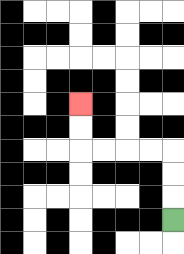{'start': '[7, 9]', 'end': '[3, 4]', 'path_directions': 'U,U,U,L,L,L,L,U,U', 'path_coordinates': '[[7, 9], [7, 8], [7, 7], [7, 6], [6, 6], [5, 6], [4, 6], [3, 6], [3, 5], [3, 4]]'}